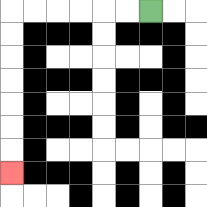{'start': '[6, 0]', 'end': '[0, 7]', 'path_directions': 'L,L,L,L,L,L,D,D,D,D,D,D,D', 'path_coordinates': '[[6, 0], [5, 0], [4, 0], [3, 0], [2, 0], [1, 0], [0, 0], [0, 1], [0, 2], [0, 3], [0, 4], [0, 5], [0, 6], [0, 7]]'}